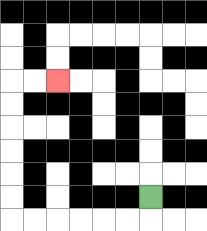{'start': '[6, 8]', 'end': '[2, 3]', 'path_directions': 'D,L,L,L,L,L,L,U,U,U,U,U,U,R,R', 'path_coordinates': '[[6, 8], [6, 9], [5, 9], [4, 9], [3, 9], [2, 9], [1, 9], [0, 9], [0, 8], [0, 7], [0, 6], [0, 5], [0, 4], [0, 3], [1, 3], [2, 3]]'}